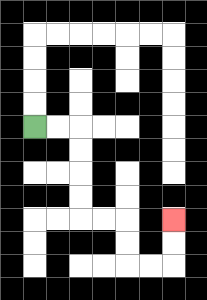{'start': '[1, 5]', 'end': '[7, 9]', 'path_directions': 'R,R,D,D,D,D,R,R,D,D,R,R,U,U', 'path_coordinates': '[[1, 5], [2, 5], [3, 5], [3, 6], [3, 7], [3, 8], [3, 9], [4, 9], [5, 9], [5, 10], [5, 11], [6, 11], [7, 11], [7, 10], [7, 9]]'}